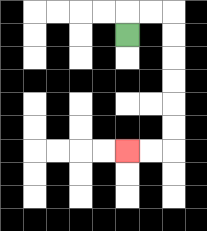{'start': '[5, 1]', 'end': '[5, 6]', 'path_directions': 'U,R,R,D,D,D,D,D,D,L,L', 'path_coordinates': '[[5, 1], [5, 0], [6, 0], [7, 0], [7, 1], [7, 2], [7, 3], [7, 4], [7, 5], [7, 6], [6, 6], [5, 6]]'}